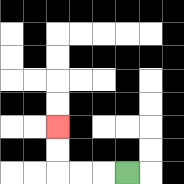{'start': '[5, 7]', 'end': '[2, 5]', 'path_directions': 'L,L,L,U,U', 'path_coordinates': '[[5, 7], [4, 7], [3, 7], [2, 7], [2, 6], [2, 5]]'}